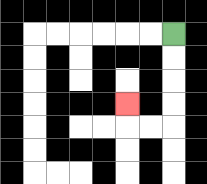{'start': '[7, 1]', 'end': '[5, 4]', 'path_directions': 'D,D,D,D,L,L,U', 'path_coordinates': '[[7, 1], [7, 2], [7, 3], [7, 4], [7, 5], [6, 5], [5, 5], [5, 4]]'}